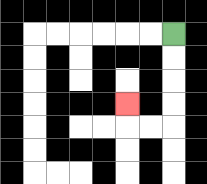{'start': '[7, 1]', 'end': '[5, 4]', 'path_directions': 'D,D,D,D,L,L,U', 'path_coordinates': '[[7, 1], [7, 2], [7, 3], [7, 4], [7, 5], [6, 5], [5, 5], [5, 4]]'}